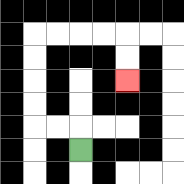{'start': '[3, 6]', 'end': '[5, 3]', 'path_directions': 'U,L,L,U,U,U,U,R,R,R,R,D,D', 'path_coordinates': '[[3, 6], [3, 5], [2, 5], [1, 5], [1, 4], [1, 3], [1, 2], [1, 1], [2, 1], [3, 1], [4, 1], [5, 1], [5, 2], [5, 3]]'}